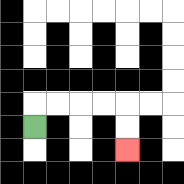{'start': '[1, 5]', 'end': '[5, 6]', 'path_directions': 'U,R,R,R,R,D,D', 'path_coordinates': '[[1, 5], [1, 4], [2, 4], [3, 4], [4, 4], [5, 4], [5, 5], [5, 6]]'}